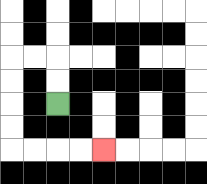{'start': '[2, 4]', 'end': '[4, 6]', 'path_directions': 'U,U,L,L,D,D,D,D,R,R,R,R', 'path_coordinates': '[[2, 4], [2, 3], [2, 2], [1, 2], [0, 2], [0, 3], [0, 4], [0, 5], [0, 6], [1, 6], [2, 6], [3, 6], [4, 6]]'}